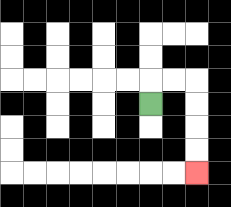{'start': '[6, 4]', 'end': '[8, 7]', 'path_directions': 'U,R,R,D,D,D,D', 'path_coordinates': '[[6, 4], [6, 3], [7, 3], [8, 3], [8, 4], [8, 5], [8, 6], [8, 7]]'}